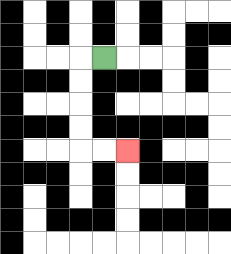{'start': '[4, 2]', 'end': '[5, 6]', 'path_directions': 'L,D,D,D,D,R,R', 'path_coordinates': '[[4, 2], [3, 2], [3, 3], [3, 4], [3, 5], [3, 6], [4, 6], [5, 6]]'}